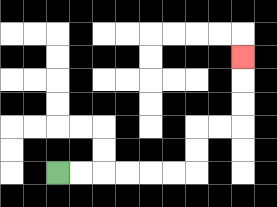{'start': '[2, 7]', 'end': '[10, 2]', 'path_directions': 'R,R,R,R,R,R,U,U,R,R,U,U,U', 'path_coordinates': '[[2, 7], [3, 7], [4, 7], [5, 7], [6, 7], [7, 7], [8, 7], [8, 6], [8, 5], [9, 5], [10, 5], [10, 4], [10, 3], [10, 2]]'}